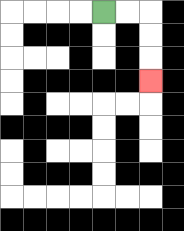{'start': '[4, 0]', 'end': '[6, 3]', 'path_directions': 'R,R,D,D,D', 'path_coordinates': '[[4, 0], [5, 0], [6, 0], [6, 1], [6, 2], [6, 3]]'}